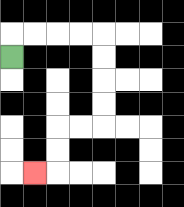{'start': '[0, 2]', 'end': '[1, 7]', 'path_directions': 'U,R,R,R,R,D,D,D,D,L,L,D,D,L', 'path_coordinates': '[[0, 2], [0, 1], [1, 1], [2, 1], [3, 1], [4, 1], [4, 2], [4, 3], [4, 4], [4, 5], [3, 5], [2, 5], [2, 6], [2, 7], [1, 7]]'}